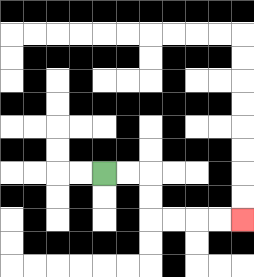{'start': '[4, 7]', 'end': '[10, 9]', 'path_directions': 'R,R,D,D,R,R,R,R', 'path_coordinates': '[[4, 7], [5, 7], [6, 7], [6, 8], [6, 9], [7, 9], [8, 9], [9, 9], [10, 9]]'}